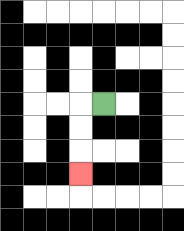{'start': '[4, 4]', 'end': '[3, 7]', 'path_directions': 'L,D,D,D', 'path_coordinates': '[[4, 4], [3, 4], [3, 5], [3, 6], [3, 7]]'}